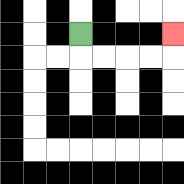{'start': '[3, 1]', 'end': '[7, 1]', 'path_directions': 'D,R,R,R,R,U', 'path_coordinates': '[[3, 1], [3, 2], [4, 2], [5, 2], [6, 2], [7, 2], [7, 1]]'}